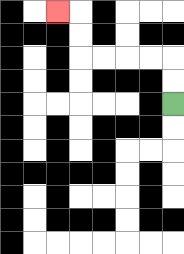{'start': '[7, 4]', 'end': '[2, 0]', 'path_directions': 'U,U,L,L,L,L,U,U,L', 'path_coordinates': '[[7, 4], [7, 3], [7, 2], [6, 2], [5, 2], [4, 2], [3, 2], [3, 1], [3, 0], [2, 0]]'}